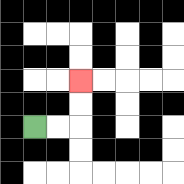{'start': '[1, 5]', 'end': '[3, 3]', 'path_directions': 'R,R,U,U', 'path_coordinates': '[[1, 5], [2, 5], [3, 5], [3, 4], [3, 3]]'}